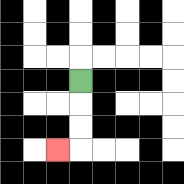{'start': '[3, 3]', 'end': '[2, 6]', 'path_directions': 'D,D,D,L', 'path_coordinates': '[[3, 3], [3, 4], [3, 5], [3, 6], [2, 6]]'}